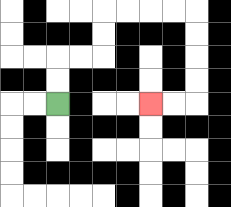{'start': '[2, 4]', 'end': '[6, 4]', 'path_directions': 'U,U,R,R,U,U,R,R,R,R,D,D,D,D,L,L', 'path_coordinates': '[[2, 4], [2, 3], [2, 2], [3, 2], [4, 2], [4, 1], [4, 0], [5, 0], [6, 0], [7, 0], [8, 0], [8, 1], [8, 2], [8, 3], [8, 4], [7, 4], [6, 4]]'}